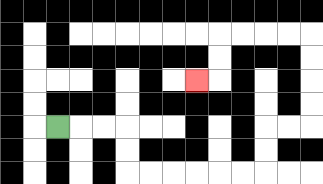{'start': '[2, 5]', 'end': '[8, 3]', 'path_directions': 'R,R,R,D,D,R,R,R,R,R,R,U,U,R,R,U,U,U,U,L,L,L,L,D,D,L', 'path_coordinates': '[[2, 5], [3, 5], [4, 5], [5, 5], [5, 6], [5, 7], [6, 7], [7, 7], [8, 7], [9, 7], [10, 7], [11, 7], [11, 6], [11, 5], [12, 5], [13, 5], [13, 4], [13, 3], [13, 2], [13, 1], [12, 1], [11, 1], [10, 1], [9, 1], [9, 2], [9, 3], [8, 3]]'}